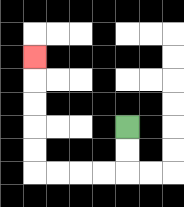{'start': '[5, 5]', 'end': '[1, 2]', 'path_directions': 'D,D,L,L,L,L,U,U,U,U,U', 'path_coordinates': '[[5, 5], [5, 6], [5, 7], [4, 7], [3, 7], [2, 7], [1, 7], [1, 6], [1, 5], [1, 4], [1, 3], [1, 2]]'}